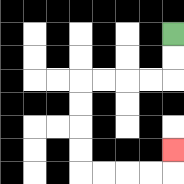{'start': '[7, 1]', 'end': '[7, 6]', 'path_directions': 'D,D,L,L,L,L,D,D,D,D,R,R,R,R,U', 'path_coordinates': '[[7, 1], [7, 2], [7, 3], [6, 3], [5, 3], [4, 3], [3, 3], [3, 4], [3, 5], [3, 6], [3, 7], [4, 7], [5, 7], [6, 7], [7, 7], [7, 6]]'}